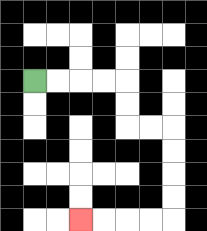{'start': '[1, 3]', 'end': '[3, 9]', 'path_directions': 'R,R,R,R,D,D,R,R,D,D,D,D,L,L,L,L', 'path_coordinates': '[[1, 3], [2, 3], [3, 3], [4, 3], [5, 3], [5, 4], [5, 5], [6, 5], [7, 5], [7, 6], [7, 7], [7, 8], [7, 9], [6, 9], [5, 9], [4, 9], [3, 9]]'}